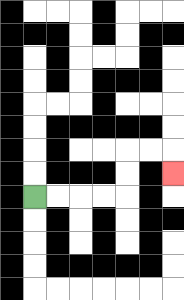{'start': '[1, 8]', 'end': '[7, 7]', 'path_directions': 'R,R,R,R,U,U,R,R,D', 'path_coordinates': '[[1, 8], [2, 8], [3, 8], [4, 8], [5, 8], [5, 7], [5, 6], [6, 6], [7, 6], [7, 7]]'}